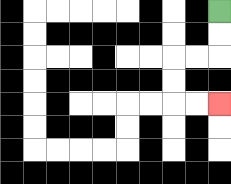{'start': '[9, 0]', 'end': '[9, 4]', 'path_directions': 'D,D,L,L,D,D,R,R', 'path_coordinates': '[[9, 0], [9, 1], [9, 2], [8, 2], [7, 2], [7, 3], [7, 4], [8, 4], [9, 4]]'}